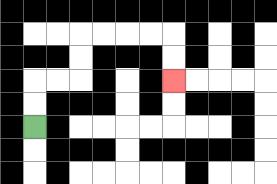{'start': '[1, 5]', 'end': '[7, 3]', 'path_directions': 'U,U,R,R,U,U,R,R,R,R,D,D', 'path_coordinates': '[[1, 5], [1, 4], [1, 3], [2, 3], [3, 3], [3, 2], [3, 1], [4, 1], [5, 1], [6, 1], [7, 1], [7, 2], [7, 3]]'}